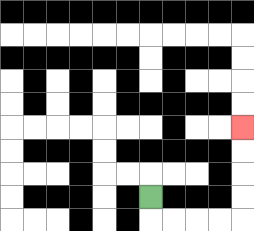{'start': '[6, 8]', 'end': '[10, 5]', 'path_directions': 'D,R,R,R,R,U,U,U,U', 'path_coordinates': '[[6, 8], [6, 9], [7, 9], [8, 9], [9, 9], [10, 9], [10, 8], [10, 7], [10, 6], [10, 5]]'}